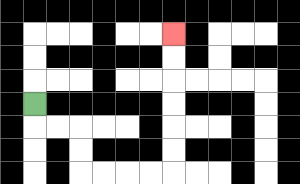{'start': '[1, 4]', 'end': '[7, 1]', 'path_directions': 'D,R,R,D,D,R,R,R,R,U,U,U,U,U,U', 'path_coordinates': '[[1, 4], [1, 5], [2, 5], [3, 5], [3, 6], [3, 7], [4, 7], [5, 7], [6, 7], [7, 7], [7, 6], [7, 5], [7, 4], [7, 3], [7, 2], [7, 1]]'}